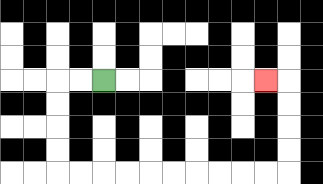{'start': '[4, 3]', 'end': '[11, 3]', 'path_directions': 'L,L,D,D,D,D,R,R,R,R,R,R,R,R,R,R,U,U,U,U,L', 'path_coordinates': '[[4, 3], [3, 3], [2, 3], [2, 4], [2, 5], [2, 6], [2, 7], [3, 7], [4, 7], [5, 7], [6, 7], [7, 7], [8, 7], [9, 7], [10, 7], [11, 7], [12, 7], [12, 6], [12, 5], [12, 4], [12, 3], [11, 3]]'}